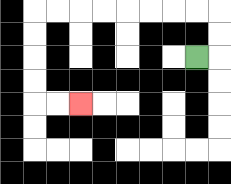{'start': '[8, 2]', 'end': '[3, 4]', 'path_directions': 'R,U,U,L,L,L,L,L,L,L,L,D,D,D,D,R,R', 'path_coordinates': '[[8, 2], [9, 2], [9, 1], [9, 0], [8, 0], [7, 0], [6, 0], [5, 0], [4, 0], [3, 0], [2, 0], [1, 0], [1, 1], [1, 2], [1, 3], [1, 4], [2, 4], [3, 4]]'}